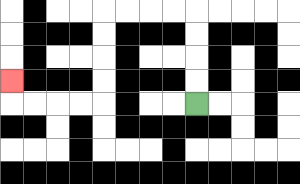{'start': '[8, 4]', 'end': '[0, 3]', 'path_directions': 'U,U,U,U,L,L,L,L,D,D,D,D,L,L,L,L,U', 'path_coordinates': '[[8, 4], [8, 3], [8, 2], [8, 1], [8, 0], [7, 0], [6, 0], [5, 0], [4, 0], [4, 1], [4, 2], [4, 3], [4, 4], [3, 4], [2, 4], [1, 4], [0, 4], [0, 3]]'}